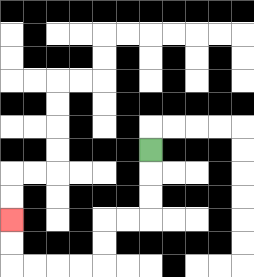{'start': '[6, 6]', 'end': '[0, 9]', 'path_directions': 'D,D,D,L,L,D,D,L,L,L,L,U,U', 'path_coordinates': '[[6, 6], [6, 7], [6, 8], [6, 9], [5, 9], [4, 9], [4, 10], [4, 11], [3, 11], [2, 11], [1, 11], [0, 11], [0, 10], [0, 9]]'}